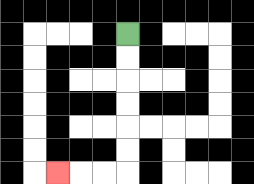{'start': '[5, 1]', 'end': '[2, 7]', 'path_directions': 'D,D,D,D,D,D,L,L,L', 'path_coordinates': '[[5, 1], [5, 2], [5, 3], [5, 4], [5, 5], [5, 6], [5, 7], [4, 7], [3, 7], [2, 7]]'}